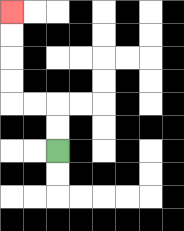{'start': '[2, 6]', 'end': '[0, 0]', 'path_directions': 'U,U,L,L,U,U,U,U', 'path_coordinates': '[[2, 6], [2, 5], [2, 4], [1, 4], [0, 4], [0, 3], [0, 2], [0, 1], [0, 0]]'}